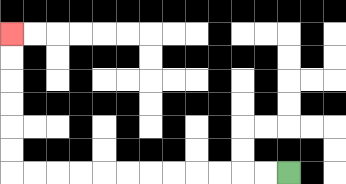{'start': '[12, 7]', 'end': '[0, 1]', 'path_directions': 'L,L,L,L,L,L,L,L,L,L,L,L,U,U,U,U,U,U', 'path_coordinates': '[[12, 7], [11, 7], [10, 7], [9, 7], [8, 7], [7, 7], [6, 7], [5, 7], [4, 7], [3, 7], [2, 7], [1, 7], [0, 7], [0, 6], [0, 5], [0, 4], [0, 3], [0, 2], [0, 1]]'}